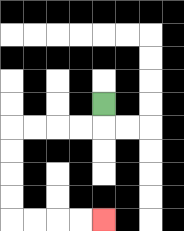{'start': '[4, 4]', 'end': '[4, 9]', 'path_directions': 'D,L,L,L,L,D,D,D,D,R,R,R,R', 'path_coordinates': '[[4, 4], [4, 5], [3, 5], [2, 5], [1, 5], [0, 5], [0, 6], [0, 7], [0, 8], [0, 9], [1, 9], [2, 9], [3, 9], [4, 9]]'}